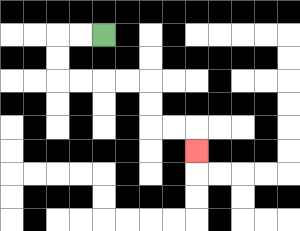{'start': '[4, 1]', 'end': '[8, 6]', 'path_directions': 'L,L,D,D,R,R,R,R,D,D,R,R,D', 'path_coordinates': '[[4, 1], [3, 1], [2, 1], [2, 2], [2, 3], [3, 3], [4, 3], [5, 3], [6, 3], [6, 4], [6, 5], [7, 5], [8, 5], [8, 6]]'}